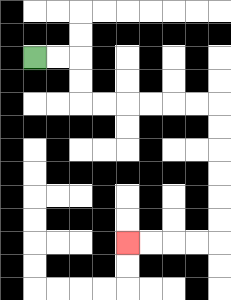{'start': '[1, 2]', 'end': '[5, 10]', 'path_directions': 'R,R,D,D,R,R,R,R,R,R,D,D,D,D,D,D,L,L,L,L', 'path_coordinates': '[[1, 2], [2, 2], [3, 2], [3, 3], [3, 4], [4, 4], [5, 4], [6, 4], [7, 4], [8, 4], [9, 4], [9, 5], [9, 6], [9, 7], [9, 8], [9, 9], [9, 10], [8, 10], [7, 10], [6, 10], [5, 10]]'}